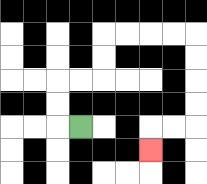{'start': '[3, 5]', 'end': '[6, 6]', 'path_directions': 'L,U,U,R,R,U,U,R,R,R,R,D,D,D,D,L,L,D', 'path_coordinates': '[[3, 5], [2, 5], [2, 4], [2, 3], [3, 3], [4, 3], [4, 2], [4, 1], [5, 1], [6, 1], [7, 1], [8, 1], [8, 2], [8, 3], [8, 4], [8, 5], [7, 5], [6, 5], [6, 6]]'}